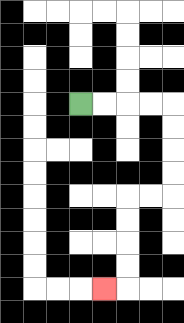{'start': '[3, 4]', 'end': '[4, 12]', 'path_directions': 'R,R,R,R,D,D,D,D,L,L,D,D,D,D,L', 'path_coordinates': '[[3, 4], [4, 4], [5, 4], [6, 4], [7, 4], [7, 5], [7, 6], [7, 7], [7, 8], [6, 8], [5, 8], [5, 9], [5, 10], [5, 11], [5, 12], [4, 12]]'}